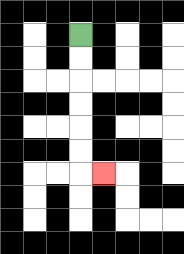{'start': '[3, 1]', 'end': '[4, 7]', 'path_directions': 'D,D,D,D,D,D,R', 'path_coordinates': '[[3, 1], [3, 2], [3, 3], [3, 4], [3, 5], [3, 6], [3, 7], [4, 7]]'}